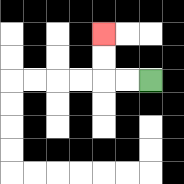{'start': '[6, 3]', 'end': '[4, 1]', 'path_directions': 'L,L,U,U', 'path_coordinates': '[[6, 3], [5, 3], [4, 3], [4, 2], [4, 1]]'}